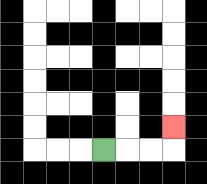{'start': '[4, 6]', 'end': '[7, 5]', 'path_directions': 'R,R,R,U', 'path_coordinates': '[[4, 6], [5, 6], [6, 6], [7, 6], [7, 5]]'}